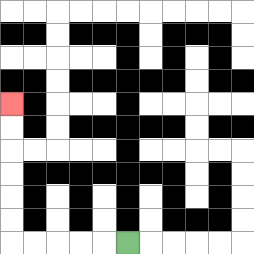{'start': '[5, 10]', 'end': '[0, 4]', 'path_directions': 'L,L,L,L,L,U,U,U,U,U,U', 'path_coordinates': '[[5, 10], [4, 10], [3, 10], [2, 10], [1, 10], [0, 10], [0, 9], [0, 8], [0, 7], [0, 6], [0, 5], [0, 4]]'}